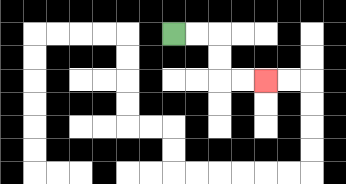{'start': '[7, 1]', 'end': '[11, 3]', 'path_directions': 'R,R,D,D,R,R', 'path_coordinates': '[[7, 1], [8, 1], [9, 1], [9, 2], [9, 3], [10, 3], [11, 3]]'}